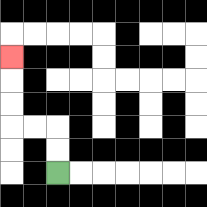{'start': '[2, 7]', 'end': '[0, 2]', 'path_directions': 'U,U,L,L,U,U,U', 'path_coordinates': '[[2, 7], [2, 6], [2, 5], [1, 5], [0, 5], [0, 4], [0, 3], [0, 2]]'}